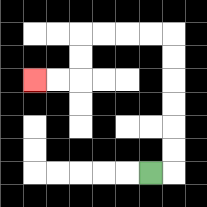{'start': '[6, 7]', 'end': '[1, 3]', 'path_directions': 'R,U,U,U,U,U,U,L,L,L,L,D,D,L,L', 'path_coordinates': '[[6, 7], [7, 7], [7, 6], [7, 5], [7, 4], [7, 3], [7, 2], [7, 1], [6, 1], [5, 1], [4, 1], [3, 1], [3, 2], [3, 3], [2, 3], [1, 3]]'}